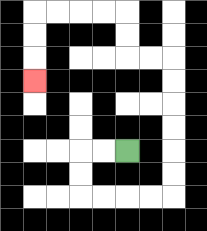{'start': '[5, 6]', 'end': '[1, 3]', 'path_directions': 'L,L,D,D,R,R,R,R,U,U,U,U,U,U,L,L,U,U,L,L,L,L,D,D,D', 'path_coordinates': '[[5, 6], [4, 6], [3, 6], [3, 7], [3, 8], [4, 8], [5, 8], [6, 8], [7, 8], [7, 7], [7, 6], [7, 5], [7, 4], [7, 3], [7, 2], [6, 2], [5, 2], [5, 1], [5, 0], [4, 0], [3, 0], [2, 0], [1, 0], [1, 1], [1, 2], [1, 3]]'}